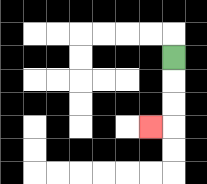{'start': '[7, 2]', 'end': '[6, 5]', 'path_directions': 'D,D,D,L', 'path_coordinates': '[[7, 2], [7, 3], [7, 4], [7, 5], [6, 5]]'}